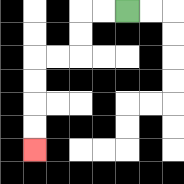{'start': '[5, 0]', 'end': '[1, 6]', 'path_directions': 'L,L,D,D,L,L,D,D,D,D', 'path_coordinates': '[[5, 0], [4, 0], [3, 0], [3, 1], [3, 2], [2, 2], [1, 2], [1, 3], [1, 4], [1, 5], [1, 6]]'}